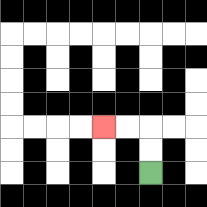{'start': '[6, 7]', 'end': '[4, 5]', 'path_directions': 'U,U,L,L', 'path_coordinates': '[[6, 7], [6, 6], [6, 5], [5, 5], [4, 5]]'}